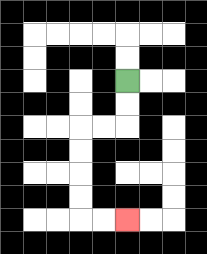{'start': '[5, 3]', 'end': '[5, 9]', 'path_directions': 'D,D,L,L,D,D,D,D,R,R', 'path_coordinates': '[[5, 3], [5, 4], [5, 5], [4, 5], [3, 5], [3, 6], [3, 7], [3, 8], [3, 9], [4, 9], [5, 9]]'}